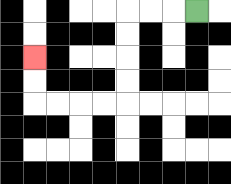{'start': '[8, 0]', 'end': '[1, 2]', 'path_directions': 'L,L,L,D,D,D,D,L,L,L,L,U,U', 'path_coordinates': '[[8, 0], [7, 0], [6, 0], [5, 0], [5, 1], [5, 2], [5, 3], [5, 4], [4, 4], [3, 4], [2, 4], [1, 4], [1, 3], [1, 2]]'}